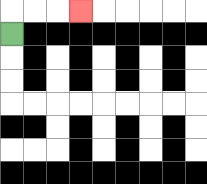{'start': '[0, 1]', 'end': '[3, 0]', 'path_directions': 'U,R,R,R', 'path_coordinates': '[[0, 1], [0, 0], [1, 0], [2, 0], [3, 0]]'}